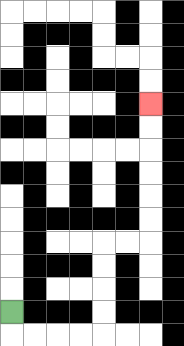{'start': '[0, 13]', 'end': '[6, 4]', 'path_directions': 'D,R,R,R,R,U,U,U,U,R,R,U,U,U,U,U,U', 'path_coordinates': '[[0, 13], [0, 14], [1, 14], [2, 14], [3, 14], [4, 14], [4, 13], [4, 12], [4, 11], [4, 10], [5, 10], [6, 10], [6, 9], [6, 8], [6, 7], [6, 6], [6, 5], [6, 4]]'}